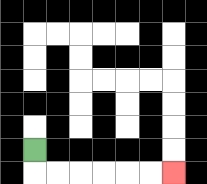{'start': '[1, 6]', 'end': '[7, 7]', 'path_directions': 'D,R,R,R,R,R,R', 'path_coordinates': '[[1, 6], [1, 7], [2, 7], [3, 7], [4, 7], [5, 7], [6, 7], [7, 7]]'}